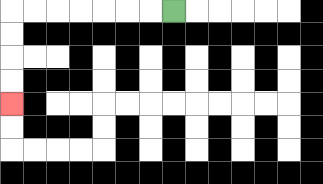{'start': '[7, 0]', 'end': '[0, 4]', 'path_directions': 'L,L,L,L,L,L,L,D,D,D,D', 'path_coordinates': '[[7, 0], [6, 0], [5, 0], [4, 0], [3, 0], [2, 0], [1, 0], [0, 0], [0, 1], [0, 2], [0, 3], [0, 4]]'}